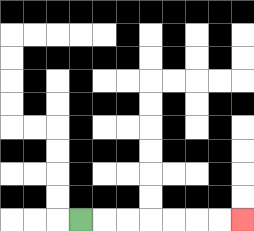{'start': '[3, 9]', 'end': '[10, 9]', 'path_directions': 'R,R,R,R,R,R,R', 'path_coordinates': '[[3, 9], [4, 9], [5, 9], [6, 9], [7, 9], [8, 9], [9, 9], [10, 9]]'}